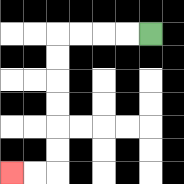{'start': '[6, 1]', 'end': '[0, 7]', 'path_directions': 'L,L,L,L,D,D,D,D,D,D,L,L', 'path_coordinates': '[[6, 1], [5, 1], [4, 1], [3, 1], [2, 1], [2, 2], [2, 3], [2, 4], [2, 5], [2, 6], [2, 7], [1, 7], [0, 7]]'}